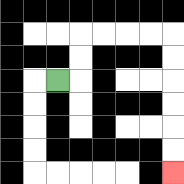{'start': '[2, 3]', 'end': '[7, 7]', 'path_directions': 'R,U,U,R,R,R,R,D,D,D,D,D,D', 'path_coordinates': '[[2, 3], [3, 3], [3, 2], [3, 1], [4, 1], [5, 1], [6, 1], [7, 1], [7, 2], [7, 3], [7, 4], [7, 5], [7, 6], [7, 7]]'}